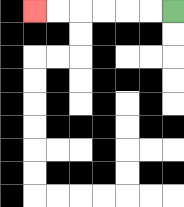{'start': '[7, 0]', 'end': '[1, 0]', 'path_directions': 'L,L,L,L,L,L', 'path_coordinates': '[[7, 0], [6, 0], [5, 0], [4, 0], [3, 0], [2, 0], [1, 0]]'}